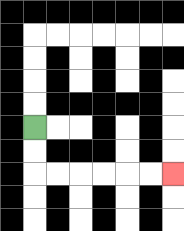{'start': '[1, 5]', 'end': '[7, 7]', 'path_directions': 'D,D,R,R,R,R,R,R', 'path_coordinates': '[[1, 5], [1, 6], [1, 7], [2, 7], [3, 7], [4, 7], [5, 7], [6, 7], [7, 7]]'}